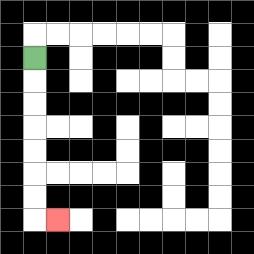{'start': '[1, 2]', 'end': '[2, 9]', 'path_directions': 'D,D,D,D,D,D,D,R', 'path_coordinates': '[[1, 2], [1, 3], [1, 4], [1, 5], [1, 6], [1, 7], [1, 8], [1, 9], [2, 9]]'}